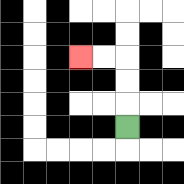{'start': '[5, 5]', 'end': '[3, 2]', 'path_directions': 'U,U,U,L,L', 'path_coordinates': '[[5, 5], [5, 4], [5, 3], [5, 2], [4, 2], [3, 2]]'}